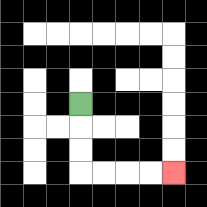{'start': '[3, 4]', 'end': '[7, 7]', 'path_directions': 'D,D,D,R,R,R,R', 'path_coordinates': '[[3, 4], [3, 5], [3, 6], [3, 7], [4, 7], [5, 7], [6, 7], [7, 7]]'}